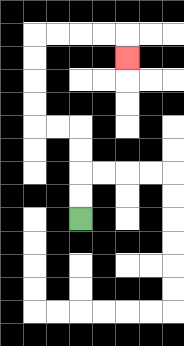{'start': '[3, 9]', 'end': '[5, 2]', 'path_directions': 'U,U,U,U,L,L,U,U,U,U,R,R,R,R,D', 'path_coordinates': '[[3, 9], [3, 8], [3, 7], [3, 6], [3, 5], [2, 5], [1, 5], [1, 4], [1, 3], [1, 2], [1, 1], [2, 1], [3, 1], [4, 1], [5, 1], [5, 2]]'}